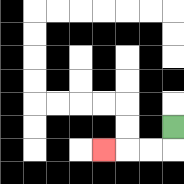{'start': '[7, 5]', 'end': '[4, 6]', 'path_directions': 'D,L,L,L', 'path_coordinates': '[[7, 5], [7, 6], [6, 6], [5, 6], [4, 6]]'}